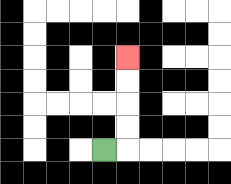{'start': '[4, 6]', 'end': '[5, 2]', 'path_directions': 'R,U,U,U,U', 'path_coordinates': '[[4, 6], [5, 6], [5, 5], [5, 4], [5, 3], [5, 2]]'}